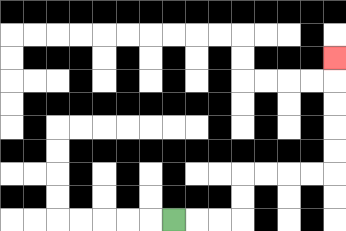{'start': '[7, 9]', 'end': '[14, 2]', 'path_directions': 'R,R,R,U,U,R,R,R,R,U,U,U,U,U', 'path_coordinates': '[[7, 9], [8, 9], [9, 9], [10, 9], [10, 8], [10, 7], [11, 7], [12, 7], [13, 7], [14, 7], [14, 6], [14, 5], [14, 4], [14, 3], [14, 2]]'}